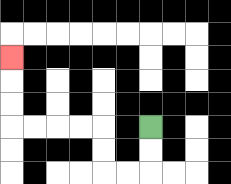{'start': '[6, 5]', 'end': '[0, 2]', 'path_directions': 'D,D,L,L,U,U,L,L,L,L,U,U,U', 'path_coordinates': '[[6, 5], [6, 6], [6, 7], [5, 7], [4, 7], [4, 6], [4, 5], [3, 5], [2, 5], [1, 5], [0, 5], [0, 4], [0, 3], [0, 2]]'}